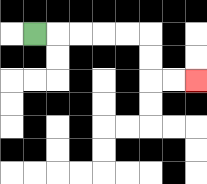{'start': '[1, 1]', 'end': '[8, 3]', 'path_directions': 'R,R,R,R,R,D,D,R,R', 'path_coordinates': '[[1, 1], [2, 1], [3, 1], [4, 1], [5, 1], [6, 1], [6, 2], [6, 3], [7, 3], [8, 3]]'}